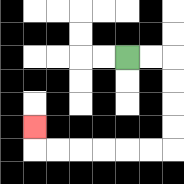{'start': '[5, 2]', 'end': '[1, 5]', 'path_directions': 'R,R,D,D,D,D,L,L,L,L,L,L,U', 'path_coordinates': '[[5, 2], [6, 2], [7, 2], [7, 3], [7, 4], [7, 5], [7, 6], [6, 6], [5, 6], [4, 6], [3, 6], [2, 6], [1, 6], [1, 5]]'}